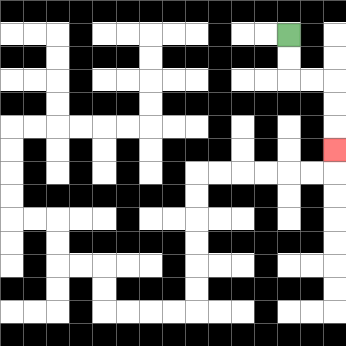{'start': '[12, 1]', 'end': '[14, 6]', 'path_directions': 'D,D,R,R,D,D,D', 'path_coordinates': '[[12, 1], [12, 2], [12, 3], [13, 3], [14, 3], [14, 4], [14, 5], [14, 6]]'}